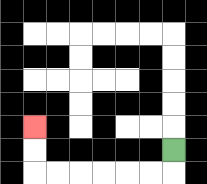{'start': '[7, 6]', 'end': '[1, 5]', 'path_directions': 'D,L,L,L,L,L,L,U,U', 'path_coordinates': '[[7, 6], [7, 7], [6, 7], [5, 7], [4, 7], [3, 7], [2, 7], [1, 7], [1, 6], [1, 5]]'}